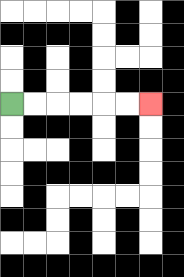{'start': '[0, 4]', 'end': '[6, 4]', 'path_directions': 'R,R,R,R,R,R', 'path_coordinates': '[[0, 4], [1, 4], [2, 4], [3, 4], [4, 4], [5, 4], [6, 4]]'}